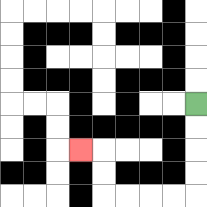{'start': '[8, 4]', 'end': '[3, 6]', 'path_directions': 'D,D,D,D,L,L,L,L,U,U,L', 'path_coordinates': '[[8, 4], [8, 5], [8, 6], [8, 7], [8, 8], [7, 8], [6, 8], [5, 8], [4, 8], [4, 7], [4, 6], [3, 6]]'}